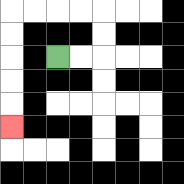{'start': '[2, 2]', 'end': '[0, 5]', 'path_directions': 'R,R,U,U,L,L,L,L,D,D,D,D,D', 'path_coordinates': '[[2, 2], [3, 2], [4, 2], [4, 1], [4, 0], [3, 0], [2, 0], [1, 0], [0, 0], [0, 1], [0, 2], [0, 3], [0, 4], [0, 5]]'}